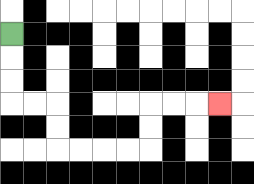{'start': '[0, 1]', 'end': '[9, 4]', 'path_directions': 'D,D,D,R,R,D,D,R,R,R,R,U,U,R,R,R', 'path_coordinates': '[[0, 1], [0, 2], [0, 3], [0, 4], [1, 4], [2, 4], [2, 5], [2, 6], [3, 6], [4, 6], [5, 6], [6, 6], [6, 5], [6, 4], [7, 4], [8, 4], [9, 4]]'}